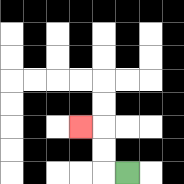{'start': '[5, 7]', 'end': '[3, 5]', 'path_directions': 'L,U,U,L', 'path_coordinates': '[[5, 7], [4, 7], [4, 6], [4, 5], [3, 5]]'}